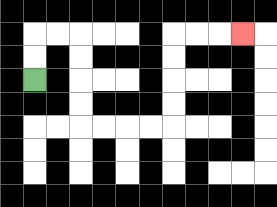{'start': '[1, 3]', 'end': '[10, 1]', 'path_directions': 'U,U,R,R,D,D,D,D,R,R,R,R,U,U,U,U,R,R,R', 'path_coordinates': '[[1, 3], [1, 2], [1, 1], [2, 1], [3, 1], [3, 2], [3, 3], [3, 4], [3, 5], [4, 5], [5, 5], [6, 5], [7, 5], [7, 4], [7, 3], [7, 2], [7, 1], [8, 1], [9, 1], [10, 1]]'}